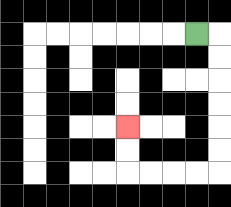{'start': '[8, 1]', 'end': '[5, 5]', 'path_directions': 'R,D,D,D,D,D,D,L,L,L,L,U,U', 'path_coordinates': '[[8, 1], [9, 1], [9, 2], [9, 3], [9, 4], [9, 5], [9, 6], [9, 7], [8, 7], [7, 7], [6, 7], [5, 7], [5, 6], [5, 5]]'}